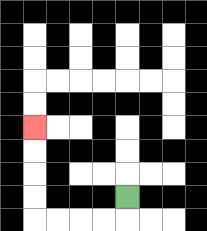{'start': '[5, 8]', 'end': '[1, 5]', 'path_directions': 'D,L,L,L,L,U,U,U,U', 'path_coordinates': '[[5, 8], [5, 9], [4, 9], [3, 9], [2, 9], [1, 9], [1, 8], [1, 7], [1, 6], [1, 5]]'}